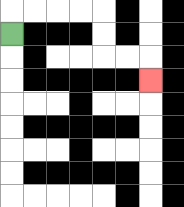{'start': '[0, 1]', 'end': '[6, 3]', 'path_directions': 'U,R,R,R,R,D,D,R,R,D', 'path_coordinates': '[[0, 1], [0, 0], [1, 0], [2, 0], [3, 0], [4, 0], [4, 1], [4, 2], [5, 2], [6, 2], [6, 3]]'}